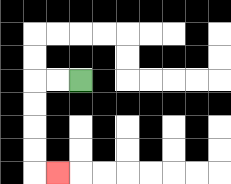{'start': '[3, 3]', 'end': '[2, 7]', 'path_directions': 'L,L,D,D,D,D,R', 'path_coordinates': '[[3, 3], [2, 3], [1, 3], [1, 4], [1, 5], [1, 6], [1, 7], [2, 7]]'}